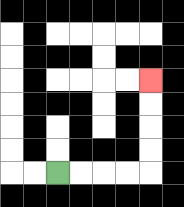{'start': '[2, 7]', 'end': '[6, 3]', 'path_directions': 'R,R,R,R,U,U,U,U', 'path_coordinates': '[[2, 7], [3, 7], [4, 7], [5, 7], [6, 7], [6, 6], [6, 5], [6, 4], [6, 3]]'}